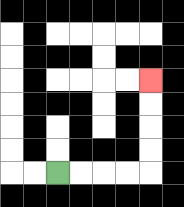{'start': '[2, 7]', 'end': '[6, 3]', 'path_directions': 'R,R,R,R,U,U,U,U', 'path_coordinates': '[[2, 7], [3, 7], [4, 7], [5, 7], [6, 7], [6, 6], [6, 5], [6, 4], [6, 3]]'}